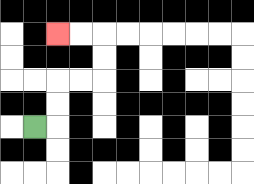{'start': '[1, 5]', 'end': '[2, 1]', 'path_directions': 'R,U,U,R,R,U,U,L,L', 'path_coordinates': '[[1, 5], [2, 5], [2, 4], [2, 3], [3, 3], [4, 3], [4, 2], [4, 1], [3, 1], [2, 1]]'}